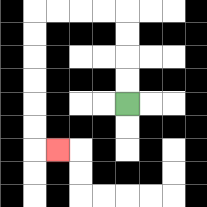{'start': '[5, 4]', 'end': '[2, 6]', 'path_directions': 'U,U,U,U,L,L,L,L,D,D,D,D,D,D,R', 'path_coordinates': '[[5, 4], [5, 3], [5, 2], [5, 1], [5, 0], [4, 0], [3, 0], [2, 0], [1, 0], [1, 1], [1, 2], [1, 3], [1, 4], [1, 5], [1, 6], [2, 6]]'}